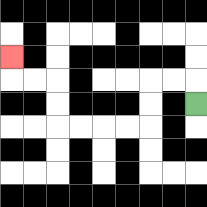{'start': '[8, 4]', 'end': '[0, 2]', 'path_directions': 'U,L,L,D,D,L,L,L,L,U,U,L,L,U', 'path_coordinates': '[[8, 4], [8, 3], [7, 3], [6, 3], [6, 4], [6, 5], [5, 5], [4, 5], [3, 5], [2, 5], [2, 4], [2, 3], [1, 3], [0, 3], [0, 2]]'}